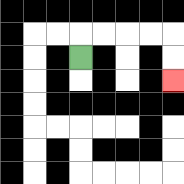{'start': '[3, 2]', 'end': '[7, 3]', 'path_directions': 'U,R,R,R,R,D,D', 'path_coordinates': '[[3, 2], [3, 1], [4, 1], [5, 1], [6, 1], [7, 1], [7, 2], [7, 3]]'}